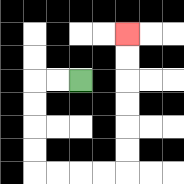{'start': '[3, 3]', 'end': '[5, 1]', 'path_directions': 'L,L,D,D,D,D,R,R,R,R,U,U,U,U,U,U', 'path_coordinates': '[[3, 3], [2, 3], [1, 3], [1, 4], [1, 5], [1, 6], [1, 7], [2, 7], [3, 7], [4, 7], [5, 7], [5, 6], [5, 5], [5, 4], [5, 3], [5, 2], [5, 1]]'}